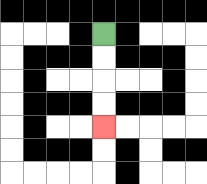{'start': '[4, 1]', 'end': '[4, 5]', 'path_directions': 'D,D,D,D', 'path_coordinates': '[[4, 1], [4, 2], [4, 3], [4, 4], [4, 5]]'}